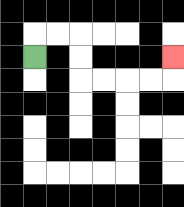{'start': '[1, 2]', 'end': '[7, 2]', 'path_directions': 'U,R,R,D,D,R,R,R,R,U', 'path_coordinates': '[[1, 2], [1, 1], [2, 1], [3, 1], [3, 2], [3, 3], [4, 3], [5, 3], [6, 3], [7, 3], [7, 2]]'}